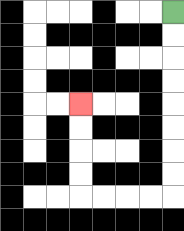{'start': '[7, 0]', 'end': '[3, 4]', 'path_directions': 'D,D,D,D,D,D,D,D,L,L,L,L,U,U,U,U', 'path_coordinates': '[[7, 0], [7, 1], [7, 2], [7, 3], [7, 4], [7, 5], [7, 6], [7, 7], [7, 8], [6, 8], [5, 8], [4, 8], [3, 8], [3, 7], [3, 6], [3, 5], [3, 4]]'}